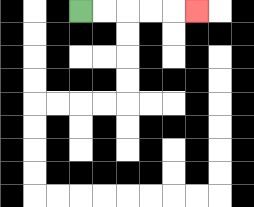{'start': '[3, 0]', 'end': '[8, 0]', 'path_directions': 'R,R,R,R,R', 'path_coordinates': '[[3, 0], [4, 0], [5, 0], [6, 0], [7, 0], [8, 0]]'}